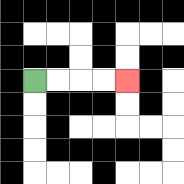{'start': '[1, 3]', 'end': '[5, 3]', 'path_directions': 'R,R,R,R', 'path_coordinates': '[[1, 3], [2, 3], [3, 3], [4, 3], [5, 3]]'}